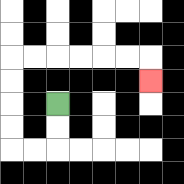{'start': '[2, 4]', 'end': '[6, 3]', 'path_directions': 'D,D,L,L,U,U,U,U,R,R,R,R,R,R,D', 'path_coordinates': '[[2, 4], [2, 5], [2, 6], [1, 6], [0, 6], [0, 5], [0, 4], [0, 3], [0, 2], [1, 2], [2, 2], [3, 2], [4, 2], [5, 2], [6, 2], [6, 3]]'}